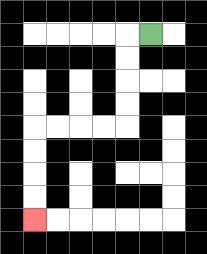{'start': '[6, 1]', 'end': '[1, 9]', 'path_directions': 'L,D,D,D,D,L,L,L,L,D,D,D,D', 'path_coordinates': '[[6, 1], [5, 1], [5, 2], [5, 3], [5, 4], [5, 5], [4, 5], [3, 5], [2, 5], [1, 5], [1, 6], [1, 7], [1, 8], [1, 9]]'}